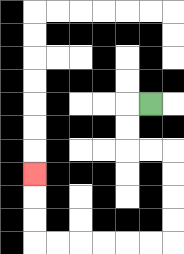{'start': '[6, 4]', 'end': '[1, 7]', 'path_directions': 'L,D,D,R,R,D,D,D,D,L,L,L,L,L,L,U,U,U', 'path_coordinates': '[[6, 4], [5, 4], [5, 5], [5, 6], [6, 6], [7, 6], [7, 7], [7, 8], [7, 9], [7, 10], [6, 10], [5, 10], [4, 10], [3, 10], [2, 10], [1, 10], [1, 9], [1, 8], [1, 7]]'}